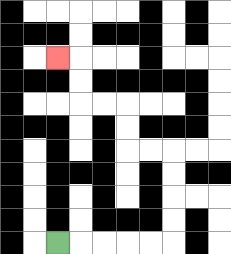{'start': '[2, 10]', 'end': '[2, 2]', 'path_directions': 'R,R,R,R,R,U,U,U,U,L,L,U,U,L,L,U,U,L', 'path_coordinates': '[[2, 10], [3, 10], [4, 10], [5, 10], [6, 10], [7, 10], [7, 9], [7, 8], [7, 7], [7, 6], [6, 6], [5, 6], [5, 5], [5, 4], [4, 4], [3, 4], [3, 3], [3, 2], [2, 2]]'}